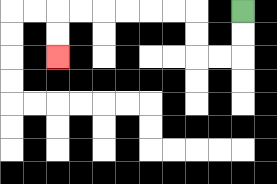{'start': '[10, 0]', 'end': '[2, 2]', 'path_directions': 'D,D,L,L,U,U,L,L,L,L,L,L,D,D', 'path_coordinates': '[[10, 0], [10, 1], [10, 2], [9, 2], [8, 2], [8, 1], [8, 0], [7, 0], [6, 0], [5, 0], [4, 0], [3, 0], [2, 0], [2, 1], [2, 2]]'}